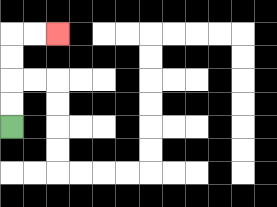{'start': '[0, 5]', 'end': '[2, 1]', 'path_directions': 'U,U,U,U,R,R', 'path_coordinates': '[[0, 5], [0, 4], [0, 3], [0, 2], [0, 1], [1, 1], [2, 1]]'}